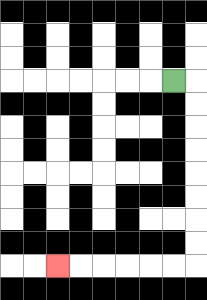{'start': '[7, 3]', 'end': '[2, 11]', 'path_directions': 'R,D,D,D,D,D,D,D,D,L,L,L,L,L,L', 'path_coordinates': '[[7, 3], [8, 3], [8, 4], [8, 5], [8, 6], [8, 7], [8, 8], [8, 9], [8, 10], [8, 11], [7, 11], [6, 11], [5, 11], [4, 11], [3, 11], [2, 11]]'}